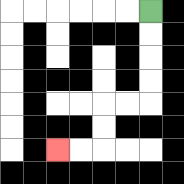{'start': '[6, 0]', 'end': '[2, 6]', 'path_directions': 'D,D,D,D,L,L,D,D,L,L', 'path_coordinates': '[[6, 0], [6, 1], [6, 2], [6, 3], [6, 4], [5, 4], [4, 4], [4, 5], [4, 6], [3, 6], [2, 6]]'}